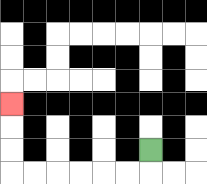{'start': '[6, 6]', 'end': '[0, 4]', 'path_directions': 'D,L,L,L,L,L,L,U,U,U', 'path_coordinates': '[[6, 6], [6, 7], [5, 7], [4, 7], [3, 7], [2, 7], [1, 7], [0, 7], [0, 6], [0, 5], [0, 4]]'}